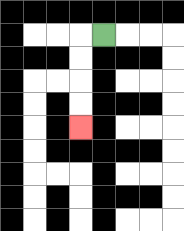{'start': '[4, 1]', 'end': '[3, 5]', 'path_directions': 'L,D,D,D,D', 'path_coordinates': '[[4, 1], [3, 1], [3, 2], [3, 3], [3, 4], [3, 5]]'}